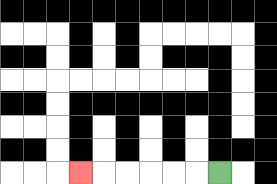{'start': '[9, 7]', 'end': '[3, 7]', 'path_directions': 'L,L,L,L,L,L', 'path_coordinates': '[[9, 7], [8, 7], [7, 7], [6, 7], [5, 7], [4, 7], [3, 7]]'}